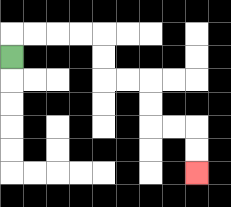{'start': '[0, 2]', 'end': '[8, 7]', 'path_directions': 'U,R,R,R,R,D,D,R,R,D,D,R,R,D,D', 'path_coordinates': '[[0, 2], [0, 1], [1, 1], [2, 1], [3, 1], [4, 1], [4, 2], [4, 3], [5, 3], [6, 3], [6, 4], [6, 5], [7, 5], [8, 5], [8, 6], [8, 7]]'}